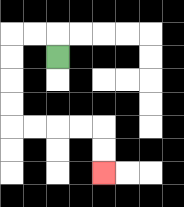{'start': '[2, 2]', 'end': '[4, 7]', 'path_directions': 'U,L,L,D,D,D,D,R,R,R,R,D,D', 'path_coordinates': '[[2, 2], [2, 1], [1, 1], [0, 1], [0, 2], [0, 3], [0, 4], [0, 5], [1, 5], [2, 5], [3, 5], [4, 5], [4, 6], [4, 7]]'}